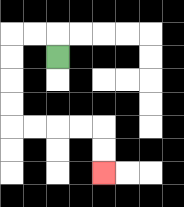{'start': '[2, 2]', 'end': '[4, 7]', 'path_directions': 'U,L,L,D,D,D,D,R,R,R,R,D,D', 'path_coordinates': '[[2, 2], [2, 1], [1, 1], [0, 1], [0, 2], [0, 3], [0, 4], [0, 5], [1, 5], [2, 5], [3, 5], [4, 5], [4, 6], [4, 7]]'}